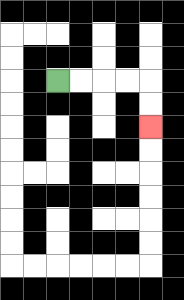{'start': '[2, 3]', 'end': '[6, 5]', 'path_directions': 'R,R,R,R,D,D', 'path_coordinates': '[[2, 3], [3, 3], [4, 3], [5, 3], [6, 3], [6, 4], [6, 5]]'}